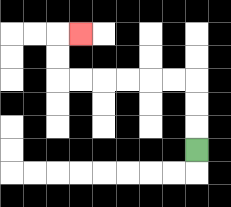{'start': '[8, 6]', 'end': '[3, 1]', 'path_directions': 'U,U,U,L,L,L,L,L,L,U,U,R', 'path_coordinates': '[[8, 6], [8, 5], [8, 4], [8, 3], [7, 3], [6, 3], [5, 3], [4, 3], [3, 3], [2, 3], [2, 2], [2, 1], [3, 1]]'}